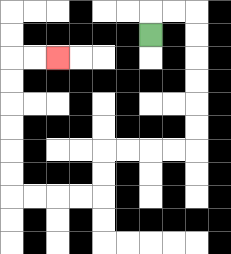{'start': '[6, 1]', 'end': '[2, 2]', 'path_directions': 'U,R,R,D,D,D,D,D,D,L,L,L,L,D,D,L,L,L,L,U,U,U,U,U,U,R,R', 'path_coordinates': '[[6, 1], [6, 0], [7, 0], [8, 0], [8, 1], [8, 2], [8, 3], [8, 4], [8, 5], [8, 6], [7, 6], [6, 6], [5, 6], [4, 6], [4, 7], [4, 8], [3, 8], [2, 8], [1, 8], [0, 8], [0, 7], [0, 6], [0, 5], [0, 4], [0, 3], [0, 2], [1, 2], [2, 2]]'}